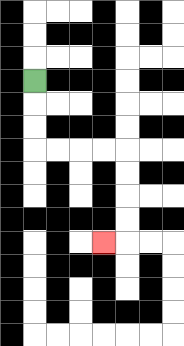{'start': '[1, 3]', 'end': '[4, 10]', 'path_directions': 'D,D,D,R,R,R,R,D,D,D,D,L', 'path_coordinates': '[[1, 3], [1, 4], [1, 5], [1, 6], [2, 6], [3, 6], [4, 6], [5, 6], [5, 7], [5, 8], [5, 9], [5, 10], [4, 10]]'}